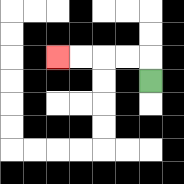{'start': '[6, 3]', 'end': '[2, 2]', 'path_directions': 'U,L,L,L,L', 'path_coordinates': '[[6, 3], [6, 2], [5, 2], [4, 2], [3, 2], [2, 2]]'}